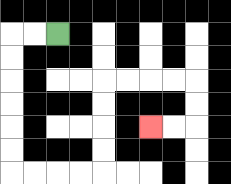{'start': '[2, 1]', 'end': '[6, 5]', 'path_directions': 'L,L,D,D,D,D,D,D,R,R,R,R,U,U,U,U,R,R,R,R,D,D,L,L', 'path_coordinates': '[[2, 1], [1, 1], [0, 1], [0, 2], [0, 3], [0, 4], [0, 5], [0, 6], [0, 7], [1, 7], [2, 7], [3, 7], [4, 7], [4, 6], [4, 5], [4, 4], [4, 3], [5, 3], [6, 3], [7, 3], [8, 3], [8, 4], [8, 5], [7, 5], [6, 5]]'}